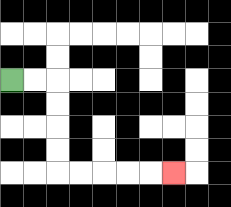{'start': '[0, 3]', 'end': '[7, 7]', 'path_directions': 'R,R,D,D,D,D,R,R,R,R,R', 'path_coordinates': '[[0, 3], [1, 3], [2, 3], [2, 4], [2, 5], [2, 6], [2, 7], [3, 7], [4, 7], [5, 7], [6, 7], [7, 7]]'}